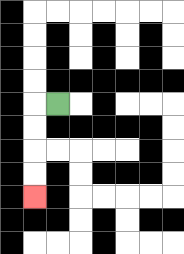{'start': '[2, 4]', 'end': '[1, 8]', 'path_directions': 'L,D,D,D,D', 'path_coordinates': '[[2, 4], [1, 4], [1, 5], [1, 6], [1, 7], [1, 8]]'}